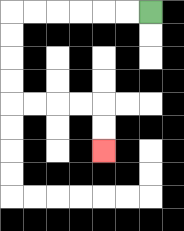{'start': '[6, 0]', 'end': '[4, 6]', 'path_directions': 'L,L,L,L,L,L,D,D,D,D,R,R,R,R,D,D', 'path_coordinates': '[[6, 0], [5, 0], [4, 0], [3, 0], [2, 0], [1, 0], [0, 0], [0, 1], [0, 2], [0, 3], [0, 4], [1, 4], [2, 4], [3, 4], [4, 4], [4, 5], [4, 6]]'}